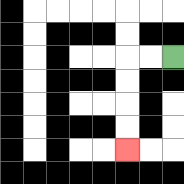{'start': '[7, 2]', 'end': '[5, 6]', 'path_directions': 'L,L,D,D,D,D', 'path_coordinates': '[[7, 2], [6, 2], [5, 2], [5, 3], [5, 4], [5, 5], [5, 6]]'}